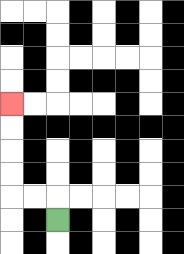{'start': '[2, 9]', 'end': '[0, 4]', 'path_directions': 'U,L,L,U,U,U,U', 'path_coordinates': '[[2, 9], [2, 8], [1, 8], [0, 8], [0, 7], [0, 6], [0, 5], [0, 4]]'}